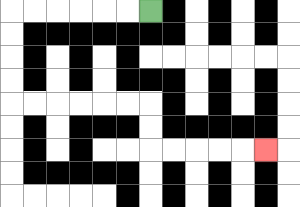{'start': '[6, 0]', 'end': '[11, 6]', 'path_directions': 'L,L,L,L,L,L,D,D,D,D,R,R,R,R,R,R,D,D,R,R,R,R,R', 'path_coordinates': '[[6, 0], [5, 0], [4, 0], [3, 0], [2, 0], [1, 0], [0, 0], [0, 1], [0, 2], [0, 3], [0, 4], [1, 4], [2, 4], [3, 4], [4, 4], [5, 4], [6, 4], [6, 5], [6, 6], [7, 6], [8, 6], [9, 6], [10, 6], [11, 6]]'}